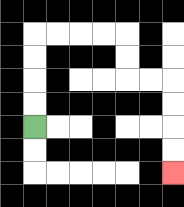{'start': '[1, 5]', 'end': '[7, 7]', 'path_directions': 'U,U,U,U,R,R,R,R,D,D,R,R,D,D,D,D', 'path_coordinates': '[[1, 5], [1, 4], [1, 3], [1, 2], [1, 1], [2, 1], [3, 1], [4, 1], [5, 1], [5, 2], [5, 3], [6, 3], [7, 3], [7, 4], [7, 5], [7, 6], [7, 7]]'}